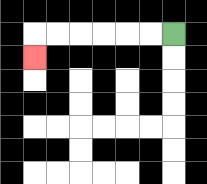{'start': '[7, 1]', 'end': '[1, 2]', 'path_directions': 'L,L,L,L,L,L,D', 'path_coordinates': '[[7, 1], [6, 1], [5, 1], [4, 1], [3, 1], [2, 1], [1, 1], [1, 2]]'}